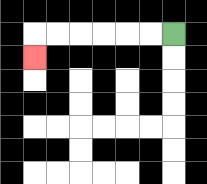{'start': '[7, 1]', 'end': '[1, 2]', 'path_directions': 'L,L,L,L,L,L,D', 'path_coordinates': '[[7, 1], [6, 1], [5, 1], [4, 1], [3, 1], [2, 1], [1, 1], [1, 2]]'}